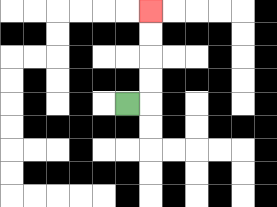{'start': '[5, 4]', 'end': '[6, 0]', 'path_directions': 'R,U,U,U,U', 'path_coordinates': '[[5, 4], [6, 4], [6, 3], [6, 2], [6, 1], [6, 0]]'}